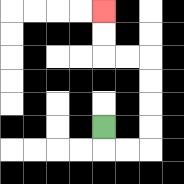{'start': '[4, 5]', 'end': '[4, 0]', 'path_directions': 'D,R,R,U,U,U,U,L,L,U,U', 'path_coordinates': '[[4, 5], [4, 6], [5, 6], [6, 6], [6, 5], [6, 4], [6, 3], [6, 2], [5, 2], [4, 2], [4, 1], [4, 0]]'}